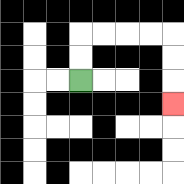{'start': '[3, 3]', 'end': '[7, 4]', 'path_directions': 'U,U,R,R,R,R,D,D,D', 'path_coordinates': '[[3, 3], [3, 2], [3, 1], [4, 1], [5, 1], [6, 1], [7, 1], [7, 2], [7, 3], [7, 4]]'}